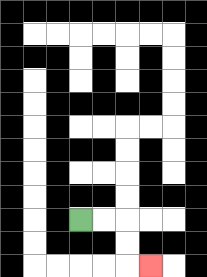{'start': '[3, 9]', 'end': '[6, 11]', 'path_directions': 'R,R,D,D,R', 'path_coordinates': '[[3, 9], [4, 9], [5, 9], [5, 10], [5, 11], [6, 11]]'}